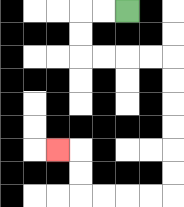{'start': '[5, 0]', 'end': '[2, 6]', 'path_directions': 'L,L,D,D,R,R,R,R,D,D,D,D,D,D,L,L,L,L,U,U,L', 'path_coordinates': '[[5, 0], [4, 0], [3, 0], [3, 1], [3, 2], [4, 2], [5, 2], [6, 2], [7, 2], [7, 3], [7, 4], [7, 5], [7, 6], [7, 7], [7, 8], [6, 8], [5, 8], [4, 8], [3, 8], [3, 7], [3, 6], [2, 6]]'}